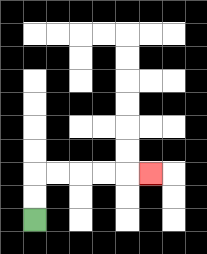{'start': '[1, 9]', 'end': '[6, 7]', 'path_directions': 'U,U,R,R,R,R,R', 'path_coordinates': '[[1, 9], [1, 8], [1, 7], [2, 7], [3, 7], [4, 7], [5, 7], [6, 7]]'}